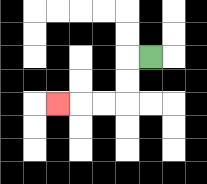{'start': '[6, 2]', 'end': '[2, 4]', 'path_directions': 'L,D,D,L,L,L', 'path_coordinates': '[[6, 2], [5, 2], [5, 3], [5, 4], [4, 4], [3, 4], [2, 4]]'}